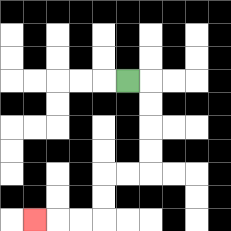{'start': '[5, 3]', 'end': '[1, 9]', 'path_directions': 'R,D,D,D,D,L,L,D,D,L,L,L', 'path_coordinates': '[[5, 3], [6, 3], [6, 4], [6, 5], [6, 6], [6, 7], [5, 7], [4, 7], [4, 8], [4, 9], [3, 9], [2, 9], [1, 9]]'}